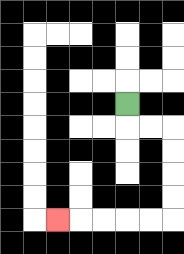{'start': '[5, 4]', 'end': '[2, 9]', 'path_directions': 'D,R,R,D,D,D,D,L,L,L,L,L', 'path_coordinates': '[[5, 4], [5, 5], [6, 5], [7, 5], [7, 6], [7, 7], [7, 8], [7, 9], [6, 9], [5, 9], [4, 9], [3, 9], [2, 9]]'}